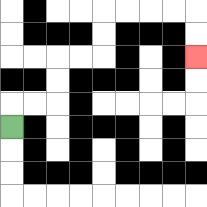{'start': '[0, 5]', 'end': '[8, 2]', 'path_directions': 'U,R,R,U,U,R,R,U,U,R,R,R,R,D,D', 'path_coordinates': '[[0, 5], [0, 4], [1, 4], [2, 4], [2, 3], [2, 2], [3, 2], [4, 2], [4, 1], [4, 0], [5, 0], [6, 0], [7, 0], [8, 0], [8, 1], [8, 2]]'}